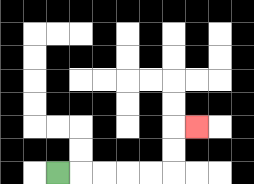{'start': '[2, 7]', 'end': '[8, 5]', 'path_directions': 'R,R,R,R,R,U,U,R', 'path_coordinates': '[[2, 7], [3, 7], [4, 7], [5, 7], [6, 7], [7, 7], [7, 6], [7, 5], [8, 5]]'}